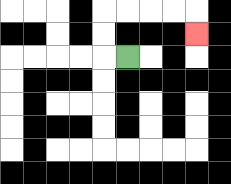{'start': '[5, 2]', 'end': '[8, 1]', 'path_directions': 'L,U,U,R,R,R,R,D', 'path_coordinates': '[[5, 2], [4, 2], [4, 1], [4, 0], [5, 0], [6, 0], [7, 0], [8, 0], [8, 1]]'}